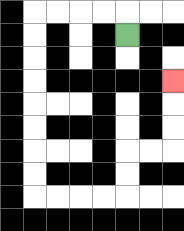{'start': '[5, 1]', 'end': '[7, 3]', 'path_directions': 'U,L,L,L,L,D,D,D,D,D,D,D,D,R,R,R,R,U,U,R,R,U,U,U', 'path_coordinates': '[[5, 1], [5, 0], [4, 0], [3, 0], [2, 0], [1, 0], [1, 1], [1, 2], [1, 3], [1, 4], [1, 5], [1, 6], [1, 7], [1, 8], [2, 8], [3, 8], [4, 8], [5, 8], [5, 7], [5, 6], [6, 6], [7, 6], [7, 5], [7, 4], [7, 3]]'}